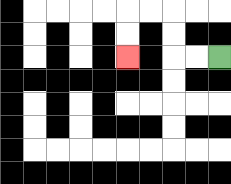{'start': '[9, 2]', 'end': '[5, 2]', 'path_directions': 'L,L,U,U,L,L,D,D', 'path_coordinates': '[[9, 2], [8, 2], [7, 2], [7, 1], [7, 0], [6, 0], [5, 0], [5, 1], [5, 2]]'}